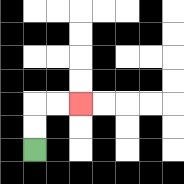{'start': '[1, 6]', 'end': '[3, 4]', 'path_directions': 'U,U,R,R', 'path_coordinates': '[[1, 6], [1, 5], [1, 4], [2, 4], [3, 4]]'}